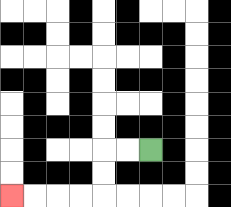{'start': '[6, 6]', 'end': '[0, 8]', 'path_directions': 'L,L,D,D,L,L,L,L', 'path_coordinates': '[[6, 6], [5, 6], [4, 6], [4, 7], [4, 8], [3, 8], [2, 8], [1, 8], [0, 8]]'}